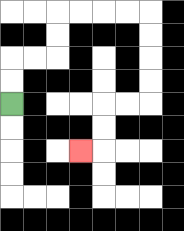{'start': '[0, 4]', 'end': '[3, 6]', 'path_directions': 'U,U,R,R,U,U,R,R,R,R,D,D,D,D,L,L,D,D,L', 'path_coordinates': '[[0, 4], [0, 3], [0, 2], [1, 2], [2, 2], [2, 1], [2, 0], [3, 0], [4, 0], [5, 0], [6, 0], [6, 1], [6, 2], [6, 3], [6, 4], [5, 4], [4, 4], [4, 5], [4, 6], [3, 6]]'}